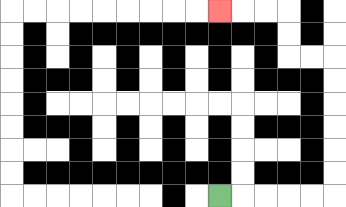{'start': '[9, 8]', 'end': '[9, 0]', 'path_directions': 'R,R,R,R,R,U,U,U,U,U,U,L,L,U,U,L,L,L', 'path_coordinates': '[[9, 8], [10, 8], [11, 8], [12, 8], [13, 8], [14, 8], [14, 7], [14, 6], [14, 5], [14, 4], [14, 3], [14, 2], [13, 2], [12, 2], [12, 1], [12, 0], [11, 0], [10, 0], [9, 0]]'}